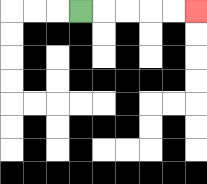{'start': '[3, 0]', 'end': '[8, 0]', 'path_directions': 'R,R,R,R,R', 'path_coordinates': '[[3, 0], [4, 0], [5, 0], [6, 0], [7, 0], [8, 0]]'}